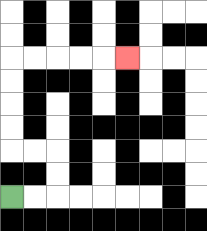{'start': '[0, 8]', 'end': '[5, 2]', 'path_directions': 'R,R,U,U,L,L,U,U,U,U,R,R,R,R,R', 'path_coordinates': '[[0, 8], [1, 8], [2, 8], [2, 7], [2, 6], [1, 6], [0, 6], [0, 5], [0, 4], [0, 3], [0, 2], [1, 2], [2, 2], [3, 2], [4, 2], [5, 2]]'}